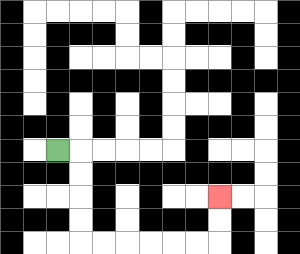{'start': '[2, 6]', 'end': '[9, 8]', 'path_directions': 'R,D,D,D,D,R,R,R,R,R,R,U,U', 'path_coordinates': '[[2, 6], [3, 6], [3, 7], [3, 8], [3, 9], [3, 10], [4, 10], [5, 10], [6, 10], [7, 10], [8, 10], [9, 10], [9, 9], [9, 8]]'}